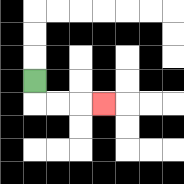{'start': '[1, 3]', 'end': '[4, 4]', 'path_directions': 'D,R,R,R', 'path_coordinates': '[[1, 3], [1, 4], [2, 4], [3, 4], [4, 4]]'}